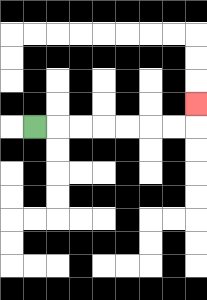{'start': '[1, 5]', 'end': '[8, 4]', 'path_directions': 'R,R,R,R,R,R,R,U', 'path_coordinates': '[[1, 5], [2, 5], [3, 5], [4, 5], [5, 5], [6, 5], [7, 5], [8, 5], [8, 4]]'}